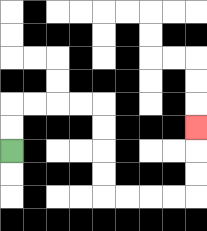{'start': '[0, 6]', 'end': '[8, 5]', 'path_directions': 'U,U,R,R,R,R,D,D,D,D,R,R,R,R,U,U,U', 'path_coordinates': '[[0, 6], [0, 5], [0, 4], [1, 4], [2, 4], [3, 4], [4, 4], [4, 5], [4, 6], [4, 7], [4, 8], [5, 8], [6, 8], [7, 8], [8, 8], [8, 7], [8, 6], [8, 5]]'}